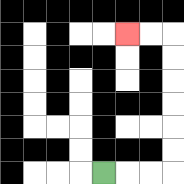{'start': '[4, 7]', 'end': '[5, 1]', 'path_directions': 'R,R,R,U,U,U,U,U,U,L,L', 'path_coordinates': '[[4, 7], [5, 7], [6, 7], [7, 7], [7, 6], [7, 5], [7, 4], [7, 3], [7, 2], [7, 1], [6, 1], [5, 1]]'}